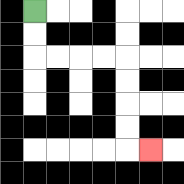{'start': '[1, 0]', 'end': '[6, 6]', 'path_directions': 'D,D,R,R,R,R,D,D,D,D,R', 'path_coordinates': '[[1, 0], [1, 1], [1, 2], [2, 2], [3, 2], [4, 2], [5, 2], [5, 3], [5, 4], [5, 5], [5, 6], [6, 6]]'}